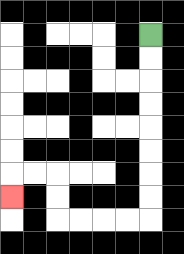{'start': '[6, 1]', 'end': '[0, 8]', 'path_directions': 'D,D,D,D,D,D,D,D,L,L,L,L,U,U,L,L,D', 'path_coordinates': '[[6, 1], [6, 2], [6, 3], [6, 4], [6, 5], [6, 6], [6, 7], [6, 8], [6, 9], [5, 9], [4, 9], [3, 9], [2, 9], [2, 8], [2, 7], [1, 7], [0, 7], [0, 8]]'}